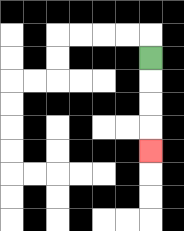{'start': '[6, 2]', 'end': '[6, 6]', 'path_directions': 'D,D,D,D', 'path_coordinates': '[[6, 2], [6, 3], [6, 4], [6, 5], [6, 6]]'}